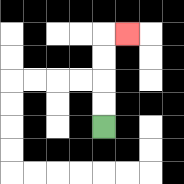{'start': '[4, 5]', 'end': '[5, 1]', 'path_directions': 'U,U,U,U,R', 'path_coordinates': '[[4, 5], [4, 4], [4, 3], [4, 2], [4, 1], [5, 1]]'}